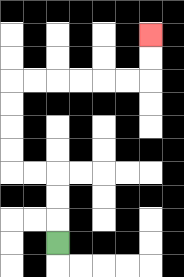{'start': '[2, 10]', 'end': '[6, 1]', 'path_directions': 'U,U,U,L,L,U,U,U,U,R,R,R,R,R,R,U,U', 'path_coordinates': '[[2, 10], [2, 9], [2, 8], [2, 7], [1, 7], [0, 7], [0, 6], [0, 5], [0, 4], [0, 3], [1, 3], [2, 3], [3, 3], [4, 3], [5, 3], [6, 3], [6, 2], [6, 1]]'}